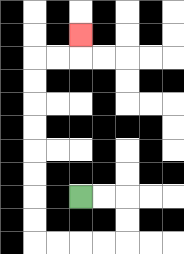{'start': '[3, 8]', 'end': '[3, 1]', 'path_directions': 'R,R,D,D,L,L,L,L,U,U,U,U,U,U,U,U,R,R,U', 'path_coordinates': '[[3, 8], [4, 8], [5, 8], [5, 9], [5, 10], [4, 10], [3, 10], [2, 10], [1, 10], [1, 9], [1, 8], [1, 7], [1, 6], [1, 5], [1, 4], [1, 3], [1, 2], [2, 2], [3, 2], [3, 1]]'}